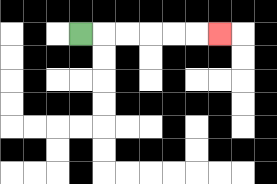{'start': '[3, 1]', 'end': '[9, 1]', 'path_directions': 'R,R,R,R,R,R', 'path_coordinates': '[[3, 1], [4, 1], [5, 1], [6, 1], [7, 1], [8, 1], [9, 1]]'}